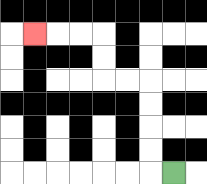{'start': '[7, 7]', 'end': '[1, 1]', 'path_directions': 'L,U,U,U,U,L,L,U,U,L,L,L', 'path_coordinates': '[[7, 7], [6, 7], [6, 6], [6, 5], [6, 4], [6, 3], [5, 3], [4, 3], [4, 2], [4, 1], [3, 1], [2, 1], [1, 1]]'}